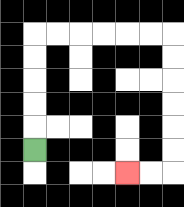{'start': '[1, 6]', 'end': '[5, 7]', 'path_directions': 'U,U,U,U,U,R,R,R,R,R,R,D,D,D,D,D,D,L,L', 'path_coordinates': '[[1, 6], [1, 5], [1, 4], [1, 3], [1, 2], [1, 1], [2, 1], [3, 1], [4, 1], [5, 1], [6, 1], [7, 1], [7, 2], [7, 3], [7, 4], [7, 5], [7, 6], [7, 7], [6, 7], [5, 7]]'}